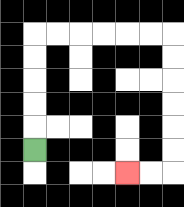{'start': '[1, 6]', 'end': '[5, 7]', 'path_directions': 'U,U,U,U,U,R,R,R,R,R,R,D,D,D,D,D,D,L,L', 'path_coordinates': '[[1, 6], [1, 5], [1, 4], [1, 3], [1, 2], [1, 1], [2, 1], [3, 1], [4, 1], [5, 1], [6, 1], [7, 1], [7, 2], [7, 3], [7, 4], [7, 5], [7, 6], [7, 7], [6, 7], [5, 7]]'}